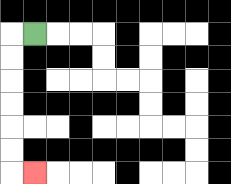{'start': '[1, 1]', 'end': '[1, 7]', 'path_directions': 'L,D,D,D,D,D,D,R', 'path_coordinates': '[[1, 1], [0, 1], [0, 2], [0, 3], [0, 4], [0, 5], [0, 6], [0, 7], [1, 7]]'}